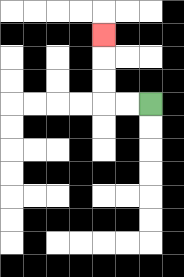{'start': '[6, 4]', 'end': '[4, 1]', 'path_directions': 'L,L,U,U,U', 'path_coordinates': '[[6, 4], [5, 4], [4, 4], [4, 3], [4, 2], [4, 1]]'}